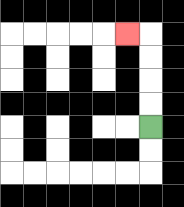{'start': '[6, 5]', 'end': '[5, 1]', 'path_directions': 'U,U,U,U,L', 'path_coordinates': '[[6, 5], [6, 4], [6, 3], [6, 2], [6, 1], [5, 1]]'}